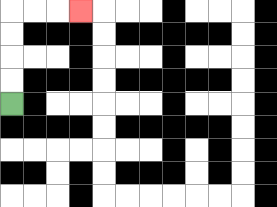{'start': '[0, 4]', 'end': '[3, 0]', 'path_directions': 'U,U,U,U,R,R,R', 'path_coordinates': '[[0, 4], [0, 3], [0, 2], [0, 1], [0, 0], [1, 0], [2, 0], [3, 0]]'}